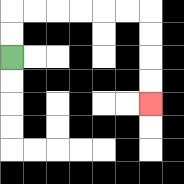{'start': '[0, 2]', 'end': '[6, 4]', 'path_directions': 'U,U,R,R,R,R,R,R,D,D,D,D', 'path_coordinates': '[[0, 2], [0, 1], [0, 0], [1, 0], [2, 0], [3, 0], [4, 0], [5, 0], [6, 0], [6, 1], [6, 2], [6, 3], [6, 4]]'}